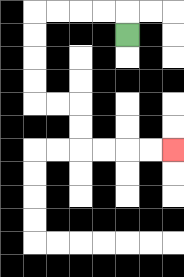{'start': '[5, 1]', 'end': '[7, 6]', 'path_directions': 'U,L,L,L,L,D,D,D,D,R,R,D,D,R,R,R,R', 'path_coordinates': '[[5, 1], [5, 0], [4, 0], [3, 0], [2, 0], [1, 0], [1, 1], [1, 2], [1, 3], [1, 4], [2, 4], [3, 4], [3, 5], [3, 6], [4, 6], [5, 6], [6, 6], [7, 6]]'}